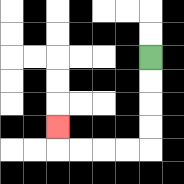{'start': '[6, 2]', 'end': '[2, 5]', 'path_directions': 'D,D,D,D,L,L,L,L,U', 'path_coordinates': '[[6, 2], [6, 3], [6, 4], [6, 5], [6, 6], [5, 6], [4, 6], [3, 6], [2, 6], [2, 5]]'}